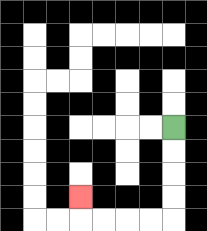{'start': '[7, 5]', 'end': '[3, 8]', 'path_directions': 'D,D,D,D,L,L,L,L,U', 'path_coordinates': '[[7, 5], [7, 6], [7, 7], [7, 8], [7, 9], [6, 9], [5, 9], [4, 9], [3, 9], [3, 8]]'}